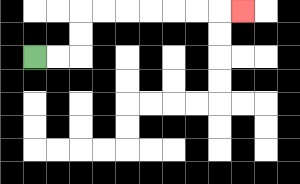{'start': '[1, 2]', 'end': '[10, 0]', 'path_directions': 'R,R,U,U,R,R,R,R,R,R,R', 'path_coordinates': '[[1, 2], [2, 2], [3, 2], [3, 1], [3, 0], [4, 0], [5, 0], [6, 0], [7, 0], [8, 0], [9, 0], [10, 0]]'}